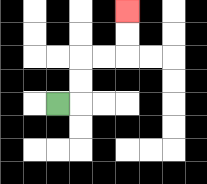{'start': '[2, 4]', 'end': '[5, 0]', 'path_directions': 'R,U,U,R,R,U,U', 'path_coordinates': '[[2, 4], [3, 4], [3, 3], [3, 2], [4, 2], [5, 2], [5, 1], [5, 0]]'}